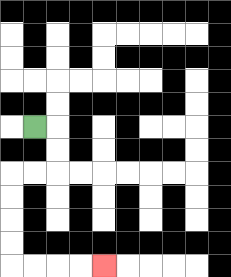{'start': '[1, 5]', 'end': '[4, 11]', 'path_directions': 'R,D,D,L,L,D,D,D,D,R,R,R,R', 'path_coordinates': '[[1, 5], [2, 5], [2, 6], [2, 7], [1, 7], [0, 7], [0, 8], [0, 9], [0, 10], [0, 11], [1, 11], [2, 11], [3, 11], [4, 11]]'}